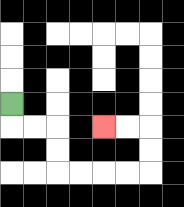{'start': '[0, 4]', 'end': '[4, 5]', 'path_directions': 'D,R,R,D,D,R,R,R,R,U,U,L,L', 'path_coordinates': '[[0, 4], [0, 5], [1, 5], [2, 5], [2, 6], [2, 7], [3, 7], [4, 7], [5, 7], [6, 7], [6, 6], [6, 5], [5, 5], [4, 5]]'}